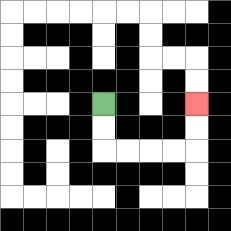{'start': '[4, 4]', 'end': '[8, 4]', 'path_directions': 'D,D,R,R,R,R,U,U', 'path_coordinates': '[[4, 4], [4, 5], [4, 6], [5, 6], [6, 6], [7, 6], [8, 6], [8, 5], [8, 4]]'}